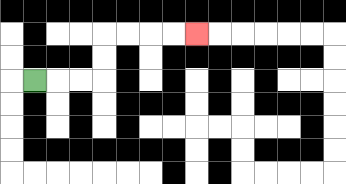{'start': '[1, 3]', 'end': '[8, 1]', 'path_directions': 'R,R,R,U,U,R,R,R,R', 'path_coordinates': '[[1, 3], [2, 3], [3, 3], [4, 3], [4, 2], [4, 1], [5, 1], [6, 1], [7, 1], [8, 1]]'}